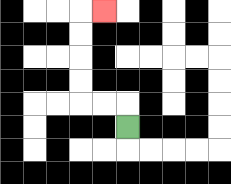{'start': '[5, 5]', 'end': '[4, 0]', 'path_directions': 'U,L,L,U,U,U,U,R', 'path_coordinates': '[[5, 5], [5, 4], [4, 4], [3, 4], [3, 3], [3, 2], [3, 1], [3, 0], [4, 0]]'}